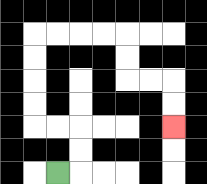{'start': '[2, 7]', 'end': '[7, 5]', 'path_directions': 'R,U,U,L,L,U,U,U,U,R,R,R,R,D,D,R,R,D,D', 'path_coordinates': '[[2, 7], [3, 7], [3, 6], [3, 5], [2, 5], [1, 5], [1, 4], [1, 3], [1, 2], [1, 1], [2, 1], [3, 1], [4, 1], [5, 1], [5, 2], [5, 3], [6, 3], [7, 3], [7, 4], [7, 5]]'}